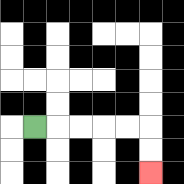{'start': '[1, 5]', 'end': '[6, 7]', 'path_directions': 'R,R,R,R,R,D,D', 'path_coordinates': '[[1, 5], [2, 5], [3, 5], [4, 5], [5, 5], [6, 5], [6, 6], [6, 7]]'}